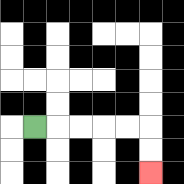{'start': '[1, 5]', 'end': '[6, 7]', 'path_directions': 'R,R,R,R,R,D,D', 'path_coordinates': '[[1, 5], [2, 5], [3, 5], [4, 5], [5, 5], [6, 5], [6, 6], [6, 7]]'}